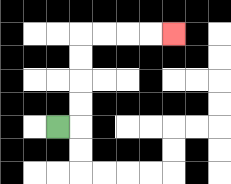{'start': '[2, 5]', 'end': '[7, 1]', 'path_directions': 'R,U,U,U,U,R,R,R,R', 'path_coordinates': '[[2, 5], [3, 5], [3, 4], [3, 3], [3, 2], [3, 1], [4, 1], [5, 1], [6, 1], [7, 1]]'}